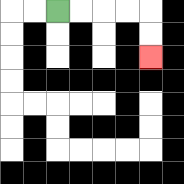{'start': '[2, 0]', 'end': '[6, 2]', 'path_directions': 'R,R,R,R,D,D', 'path_coordinates': '[[2, 0], [3, 0], [4, 0], [5, 0], [6, 0], [6, 1], [6, 2]]'}